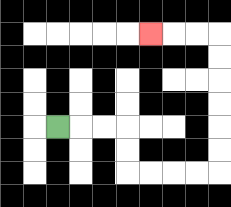{'start': '[2, 5]', 'end': '[6, 1]', 'path_directions': 'R,R,R,D,D,R,R,R,R,U,U,U,U,U,U,L,L,L', 'path_coordinates': '[[2, 5], [3, 5], [4, 5], [5, 5], [5, 6], [5, 7], [6, 7], [7, 7], [8, 7], [9, 7], [9, 6], [9, 5], [9, 4], [9, 3], [9, 2], [9, 1], [8, 1], [7, 1], [6, 1]]'}